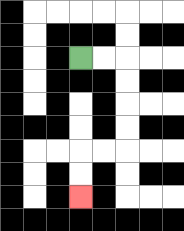{'start': '[3, 2]', 'end': '[3, 8]', 'path_directions': 'R,R,D,D,D,D,L,L,D,D', 'path_coordinates': '[[3, 2], [4, 2], [5, 2], [5, 3], [5, 4], [5, 5], [5, 6], [4, 6], [3, 6], [3, 7], [3, 8]]'}